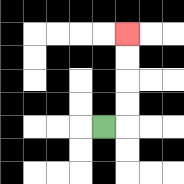{'start': '[4, 5]', 'end': '[5, 1]', 'path_directions': 'R,U,U,U,U', 'path_coordinates': '[[4, 5], [5, 5], [5, 4], [5, 3], [5, 2], [5, 1]]'}